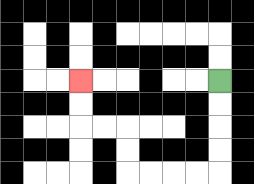{'start': '[9, 3]', 'end': '[3, 3]', 'path_directions': 'D,D,D,D,L,L,L,L,U,U,L,L,U,U', 'path_coordinates': '[[9, 3], [9, 4], [9, 5], [9, 6], [9, 7], [8, 7], [7, 7], [6, 7], [5, 7], [5, 6], [5, 5], [4, 5], [3, 5], [3, 4], [3, 3]]'}